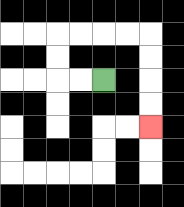{'start': '[4, 3]', 'end': '[6, 5]', 'path_directions': 'L,L,U,U,R,R,R,R,D,D,D,D', 'path_coordinates': '[[4, 3], [3, 3], [2, 3], [2, 2], [2, 1], [3, 1], [4, 1], [5, 1], [6, 1], [6, 2], [6, 3], [6, 4], [6, 5]]'}